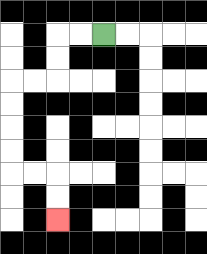{'start': '[4, 1]', 'end': '[2, 9]', 'path_directions': 'L,L,D,D,L,L,D,D,D,D,R,R,D,D', 'path_coordinates': '[[4, 1], [3, 1], [2, 1], [2, 2], [2, 3], [1, 3], [0, 3], [0, 4], [0, 5], [0, 6], [0, 7], [1, 7], [2, 7], [2, 8], [2, 9]]'}